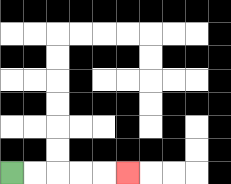{'start': '[0, 7]', 'end': '[5, 7]', 'path_directions': 'R,R,R,R,R', 'path_coordinates': '[[0, 7], [1, 7], [2, 7], [3, 7], [4, 7], [5, 7]]'}